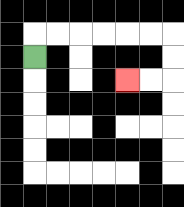{'start': '[1, 2]', 'end': '[5, 3]', 'path_directions': 'U,R,R,R,R,R,R,D,D,L,L', 'path_coordinates': '[[1, 2], [1, 1], [2, 1], [3, 1], [4, 1], [5, 1], [6, 1], [7, 1], [7, 2], [7, 3], [6, 3], [5, 3]]'}